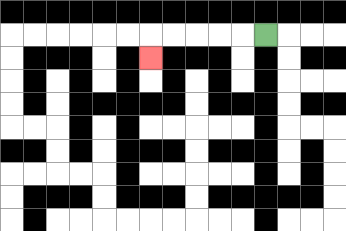{'start': '[11, 1]', 'end': '[6, 2]', 'path_directions': 'L,L,L,L,L,D', 'path_coordinates': '[[11, 1], [10, 1], [9, 1], [8, 1], [7, 1], [6, 1], [6, 2]]'}